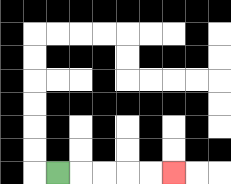{'start': '[2, 7]', 'end': '[7, 7]', 'path_directions': 'R,R,R,R,R', 'path_coordinates': '[[2, 7], [3, 7], [4, 7], [5, 7], [6, 7], [7, 7]]'}